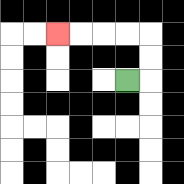{'start': '[5, 3]', 'end': '[2, 1]', 'path_directions': 'R,U,U,L,L,L,L', 'path_coordinates': '[[5, 3], [6, 3], [6, 2], [6, 1], [5, 1], [4, 1], [3, 1], [2, 1]]'}